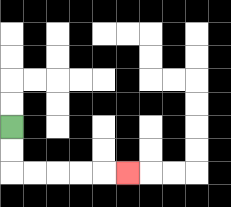{'start': '[0, 5]', 'end': '[5, 7]', 'path_directions': 'D,D,R,R,R,R,R', 'path_coordinates': '[[0, 5], [0, 6], [0, 7], [1, 7], [2, 7], [3, 7], [4, 7], [5, 7]]'}